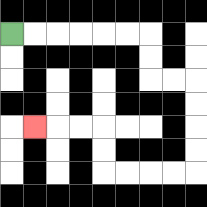{'start': '[0, 1]', 'end': '[1, 5]', 'path_directions': 'R,R,R,R,R,R,D,D,R,R,D,D,D,D,L,L,L,L,U,U,L,L,L', 'path_coordinates': '[[0, 1], [1, 1], [2, 1], [3, 1], [4, 1], [5, 1], [6, 1], [6, 2], [6, 3], [7, 3], [8, 3], [8, 4], [8, 5], [8, 6], [8, 7], [7, 7], [6, 7], [5, 7], [4, 7], [4, 6], [4, 5], [3, 5], [2, 5], [1, 5]]'}